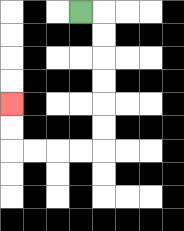{'start': '[3, 0]', 'end': '[0, 4]', 'path_directions': 'R,D,D,D,D,D,D,L,L,L,L,U,U', 'path_coordinates': '[[3, 0], [4, 0], [4, 1], [4, 2], [4, 3], [4, 4], [4, 5], [4, 6], [3, 6], [2, 6], [1, 6], [0, 6], [0, 5], [0, 4]]'}